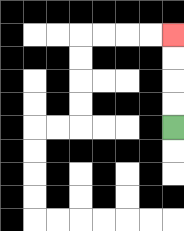{'start': '[7, 5]', 'end': '[7, 1]', 'path_directions': 'U,U,U,U', 'path_coordinates': '[[7, 5], [7, 4], [7, 3], [7, 2], [7, 1]]'}